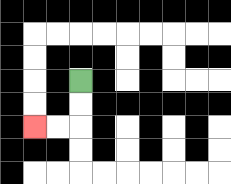{'start': '[3, 3]', 'end': '[1, 5]', 'path_directions': 'D,D,L,L', 'path_coordinates': '[[3, 3], [3, 4], [3, 5], [2, 5], [1, 5]]'}